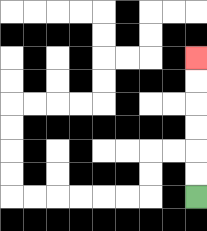{'start': '[8, 8]', 'end': '[8, 2]', 'path_directions': 'U,U,U,U,U,U', 'path_coordinates': '[[8, 8], [8, 7], [8, 6], [8, 5], [8, 4], [8, 3], [8, 2]]'}